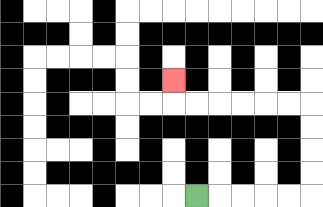{'start': '[8, 8]', 'end': '[7, 3]', 'path_directions': 'R,R,R,R,R,U,U,U,U,L,L,L,L,L,L,U', 'path_coordinates': '[[8, 8], [9, 8], [10, 8], [11, 8], [12, 8], [13, 8], [13, 7], [13, 6], [13, 5], [13, 4], [12, 4], [11, 4], [10, 4], [9, 4], [8, 4], [7, 4], [7, 3]]'}